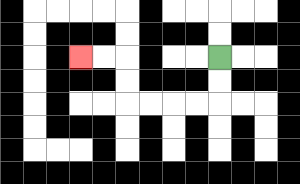{'start': '[9, 2]', 'end': '[3, 2]', 'path_directions': 'D,D,L,L,L,L,U,U,L,L', 'path_coordinates': '[[9, 2], [9, 3], [9, 4], [8, 4], [7, 4], [6, 4], [5, 4], [5, 3], [5, 2], [4, 2], [3, 2]]'}